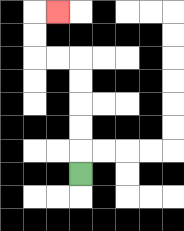{'start': '[3, 7]', 'end': '[2, 0]', 'path_directions': 'U,U,U,U,U,L,L,U,U,R', 'path_coordinates': '[[3, 7], [3, 6], [3, 5], [3, 4], [3, 3], [3, 2], [2, 2], [1, 2], [1, 1], [1, 0], [2, 0]]'}